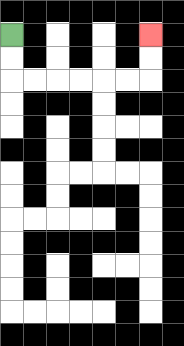{'start': '[0, 1]', 'end': '[6, 1]', 'path_directions': 'D,D,R,R,R,R,R,R,U,U', 'path_coordinates': '[[0, 1], [0, 2], [0, 3], [1, 3], [2, 3], [3, 3], [4, 3], [5, 3], [6, 3], [6, 2], [6, 1]]'}